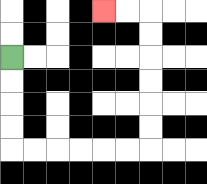{'start': '[0, 2]', 'end': '[4, 0]', 'path_directions': 'D,D,D,D,R,R,R,R,R,R,U,U,U,U,U,U,L,L', 'path_coordinates': '[[0, 2], [0, 3], [0, 4], [0, 5], [0, 6], [1, 6], [2, 6], [3, 6], [4, 6], [5, 6], [6, 6], [6, 5], [6, 4], [6, 3], [6, 2], [6, 1], [6, 0], [5, 0], [4, 0]]'}